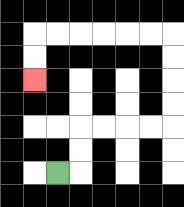{'start': '[2, 7]', 'end': '[1, 3]', 'path_directions': 'R,U,U,R,R,R,R,U,U,U,U,L,L,L,L,L,L,D,D', 'path_coordinates': '[[2, 7], [3, 7], [3, 6], [3, 5], [4, 5], [5, 5], [6, 5], [7, 5], [7, 4], [7, 3], [7, 2], [7, 1], [6, 1], [5, 1], [4, 1], [3, 1], [2, 1], [1, 1], [1, 2], [1, 3]]'}